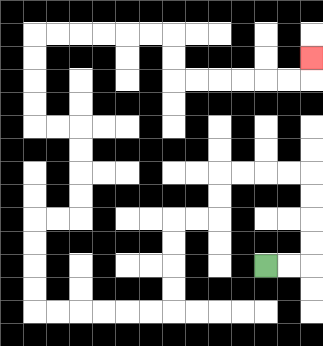{'start': '[11, 11]', 'end': '[13, 2]', 'path_directions': 'R,R,U,U,U,U,L,L,L,L,D,D,L,L,D,D,D,D,L,L,L,L,L,L,U,U,U,U,R,R,U,U,U,U,L,L,U,U,U,U,R,R,R,R,R,R,D,D,R,R,R,R,R,R,U', 'path_coordinates': '[[11, 11], [12, 11], [13, 11], [13, 10], [13, 9], [13, 8], [13, 7], [12, 7], [11, 7], [10, 7], [9, 7], [9, 8], [9, 9], [8, 9], [7, 9], [7, 10], [7, 11], [7, 12], [7, 13], [6, 13], [5, 13], [4, 13], [3, 13], [2, 13], [1, 13], [1, 12], [1, 11], [1, 10], [1, 9], [2, 9], [3, 9], [3, 8], [3, 7], [3, 6], [3, 5], [2, 5], [1, 5], [1, 4], [1, 3], [1, 2], [1, 1], [2, 1], [3, 1], [4, 1], [5, 1], [6, 1], [7, 1], [7, 2], [7, 3], [8, 3], [9, 3], [10, 3], [11, 3], [12, 3], [13, 3], [13, 2]]'}